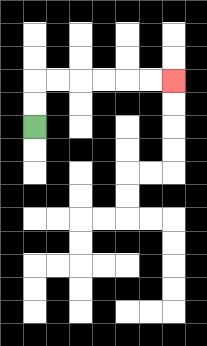{'start': '[1, 5]', 'end': '[7, 3]', 'path_directions': 'U,U,R,R,R,R,R,R', 'path_coordinates': '[[1, 5], [1, 4], [1, 3], [2, 3], [3, 3], [4, 3], [5, 3], [6, 3], [7, 3]]'}